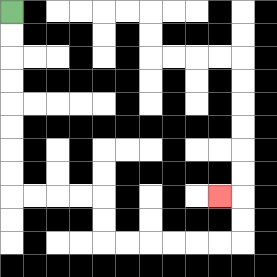{'start': '[0, 0]', 'end': '[9, 8]', 'path_directions': 'D,D,D,D,D,D,D,D,R,R,R,R,D,D,R,R,R,R,R,R,U,U,L', 'path_coordinates': '[[0, 0], [0, 1], [0, 2], [0, 3], [0, 4], [0, 5], [0, 6], [0, 7], [0, 8], [1, 8], [2, 8], [3, 8], [4, 8], [4, 9], [4, 10], [5, 10], [6, 10], [7, 10], [8, 10], [9, 10], [10, 10], [10, 9], [10, 8], [9, 8]]'}